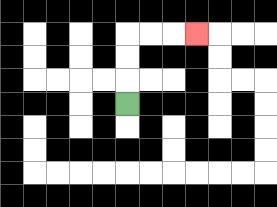{'start': '[5, 4]', 'end': '[8, 1]', 'path_directions': 'U,U,U,R,R,R', 'path_coordinates': '[[5, 4], [5, 3], [5, 2], [5, 1], [6, 1], [7, 1], [8, 1]]'}